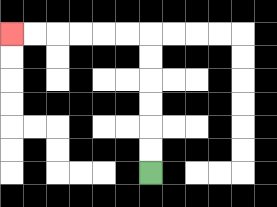{'start': '[6, 7]', 'end': '[0, 1]', 'path_directions': 'U,U,U,U,U,U,L,L,L,L,L,L', 'path_coordinates': '[[6, 7], [6, 6], [6, 5], [6, 4], [6, 3], [6, 2], [6, 1], [5, 1], [4, 1], [3, 1], [2, 1], [1, 1], [0, 1]]'}